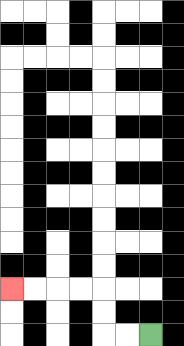{'start': '[6, 14]', 'end': '[0, 12]', 'path_directions': 'L,L,U,U,L,L,L,L', 'path_coordinates': '[[6, 14], [5, 14], [4, 14], [4, 13], [4, 12], [3, 12], [2, 12], [1, 12], [0, 12]]'}